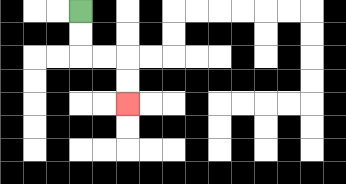{'start': '[3, 0]', 'end': '[5, 4]', 'path_directions': 'D,D,R,R,D,D', 'path_coordinates': '[[3, 0], [3, 1], [3, 2], [4, 2], [5, 2], [5, 3], [5, 4]]'}